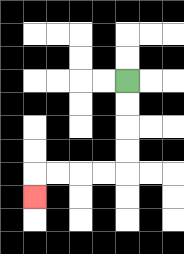{'start': '[5, 3]', 'end': '[1, 8]', 'path_directions': 'D,D,D,D,L,L,L,L,D', 'path_coordinates': '[[5, 3], [5, 4], [5, 5], [5, 6], [5, 7], [4, 7], [3, 7], [2, 7], [1, 7], [1, 8]]'}